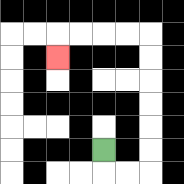{'start': '[4, 6]', 'end': '[2, 2]', 'path_directions': 'D,R,R,U,U,U,U,U,U,L,L,L,L,D', 'path_coordinates': '[[4, 6], [4, 7], [5, 7], [6, 7], [6, 6], [6, 5], [6, 4], [6, 3], [6, 2], [6, 1], [5, 1], [4, 1], [3, 1], [2, 1], [2, 2]]'}